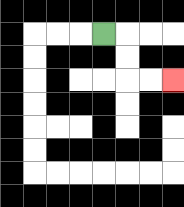{'start': '[4, 1]', 'end': '[7, 3]', 'path_directions': 'R,D,D,R,R', 'path_coordinates': '[[4, 1], [5, 1], [5, 2], [5, 3], [6, 3], [7, 3]]'}